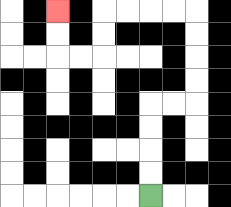{'start': '[6, 8]', 'end': '[2, 0]', 'path_directions': 'U,U,U,U,R,R,U,U,U,U,L,L,L,L,D,D,L,L,U,U', 'path_coordinates': '[[6, 8], [6, 7], [6, 6], [6, 5], [6, 4], [7, 4], [8, 4], [8, 3], [8, 2], [8, 1], [8, 0], [7, 0], [6, 0], [5, 0], [4, 0], [4, 1], [4, 2], [3, 2], [2, 2], [2, 1], [2, 0]]'}